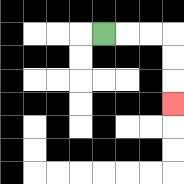{'start': '[4, 1]', 'end': '[7, 4]', 'path_directions': 'R,R,R,D,D,D', 'path_coordinates': '[[4, 1], [5, 1], [6, 1], [7, 1], [7, 2], [7, 3], [7, 4]]'}